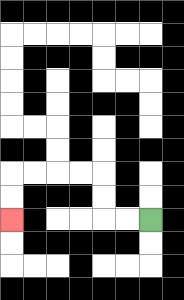{'start': '[6, 9]', 'end': '[0, 9]', 'path_directions': 'L,L,U,U,L,L,L,L,D,D', 'path_coordinates': '[[6, 9], [5, 9], [4, 9], [4, 8], [4, 7], [3, 7], [2, 7], [1, 7], [0, 7], [0, 8], [0, 9]]'}